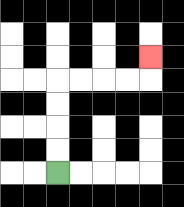{'start': '[2, 7]', 'end': '[6, 2]', 'path_directions': 'U,U,U,U,R,R,R,R,U', 'path_coordinates': '[[2, 7], [2, 6], [2, 5], [2, 4], [2, 3], [3, 3], [4, 3], [5, 3], [6, 3], [6, 2]]'}